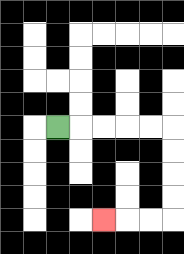{'start': '[2, 5]', 'end': '[4, 9]', 'path_directions': 'R,R,R,R,R,D,D,D,D,L,L,L', 'path_coordinates': '[[2, 5], [3, 5], [4, 5], [5, 5], [6, 5], [7, 5], [7, 6], [7, 7], [7, 8], [7, 9], [6, 9], [5, 9], [4, 9]]'}